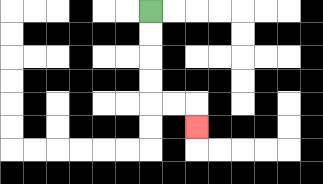{'start': '[6, 0]', 'end': '[8, 5]', 'path_directions': 'D,D,D,D,R,R,D', 'path_coordinates': '[[6, 0], [6, 1], [6, 2], [6, 3], [6, 4], [7, 4], [8, 4], [8, 5]]'}